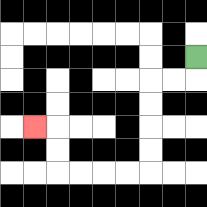{'start': '[8, 2]', 'end': '[1, 5]', 'path_directions': 'D,L,L,D,D,D,D,L,L,L,L,U,U,L', 'path_coordinates': '[[8, 2], [8, 3], [7, 3], [6, 3], [6, 4], [6, 5], [6, 6], [6, 7], [5, 7], [4, 7], [3, 7], [2, 7], [2, 6], [2, 5], [1, 5]]'}